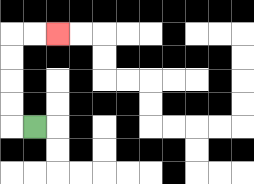{'start': '[1, 5]', 'end': '[2, 1]', 'path_directions': 'L,U,U,U,U,R,R', 'path_coordinates': '[[1, 5], [0, 5], [0, 4], [0, 3], [0, 2], [0, 1], [1, 1], [2, 1]]'}